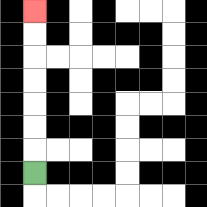{'start': '[1, 7]', 'end': '[1, 0]', 'path_directions': 'U,U,U,U,U,U,U', 'path_coordinates': '[[1, 7], [1, 6], [1, 5], [1, 4], [1, 3], [1, 2], [1, 1], [1, 0]]'}